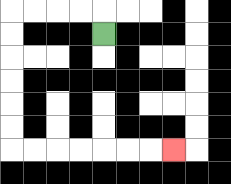{'start': '[4, 1]', 'end': '[7, 6]', 'path_directions': 'U,L,L,L,L,D,D,D,D,D,D,R,R,R,R,R,R,R', 'path_coordinates': '[[4, 1], [4, 0], [3, 0], [2, 0], [1, 0], [0, 0], [0, 1], [0, 2], [0, 3], [0, 4], [0, 5], [0, 6], [1, 6], [2, 6], [3, 6], [4, 6], [5, 6], [6, 6], [7, 6]]'}